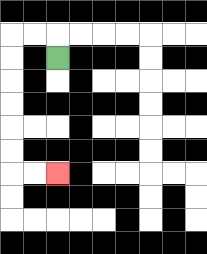{'start': '[2, 2]', 'end': '[2, 7]', 'path_directions': 'U,L,L,D,D,D,D,D,D,R,R', 'path_coordinates': '[[2, 2], [2, 1], [1, 1], [0, 1], [0, 2], [0, 3], [0, 4], [0, 5], [0, 6], [0, 7], [1, 7], [2, 7]]'}